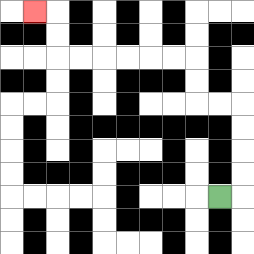{'start': '[9, 8]', 'end': '[1, 0]', 'path_directions': 'R,U,U,U,U,L,L,U,U,L,L,L,L,L,L,U,U,L', 'path_coordinates': '[[9, 8], [10, 8], [10, 7], [10, 6], [10, 5], [10, 4], [9, 4], [8, 4], [8, 3], [8, 2], [7, 2], [6, 2], [5, 2], [4, 2], [3, 2], [2, 2], [2, 1], [2, 0], [1, 0]]'}